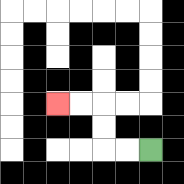{'start': '[6, 6]', 'end': '[2, 4]', 'path_directions': 'L,L,U,U,L,L', 'path_coordinates': '[[6, 6], [5, 6], [4, 6], [4, 5], [4, 4], [3, 4], [2, 4]]'}